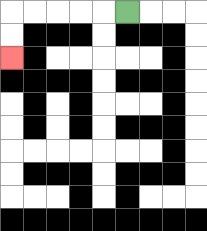{'start': '[5, 0]', 'end': '[0, 2]', 'path_directions': 'L,L,L,L,L,D,D', 'path_coordinates': '[[5, 0], [4, 0], [3, 0], [2, 0], [1, 0], [0, 0], [0, 1], [0, 2]]'}